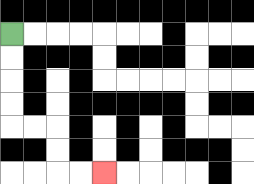{'start': '[0, 1]', 'end': '[4, 7]', 'path_directions': 'D,D,D,D,R,R,D,D,R,R', 'path_coordinates': '[[0, 1], [0, 2], [0, 3], [0, 4], [0, 5], [1, 5], [2, 5], [2, 6], [2, 7], [3, 7], [4, 7]]'}